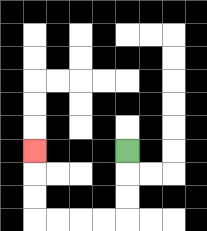{'start': '[5, 6]', 'end': '[1, 6]', 'path_directions': 'D,D,D,L,L,L,L,U,U,U', 'path_coordinates': '[[5, 6], [5, 7], [5, 8], [5, 9], [4, 9], [3, 9], [2, 9], [1, 9], [1, 8], [1, 7], [1, 6]]'}